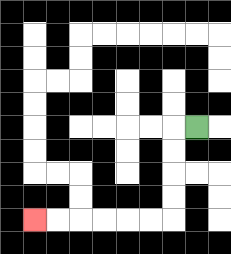{'start': '[8, 5]', 'end': '[1, 9]', 'path_directions': 'L,D,D,D,D,L,L,L,L,L,L', 'path_coordinates': '[[8, 5], [7, 5], [7, 6], [7, 7], [7, 8], [7, 9], [6, 9], [5, 9], [4, 9], [3, 9], [2, 9], [1, 9]]'}